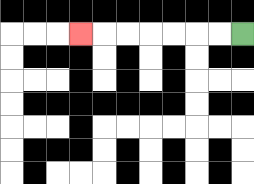{'start': '[10, 1]', 'end': '[3, 1]', 'path_directions': 'L,L,L,L,L,L,L', 'path_coordinates': '[[10, 1], [9, 1], [8, 1], [7, 1], [6, 1], [5, 1], [4, 1], [3, 1]]'}